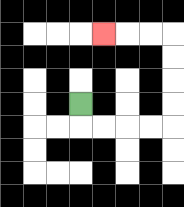{'start': '[3, 4]', 'end': '[4, 1]', 'path_directions': 'D,R,R,R,R,U,U,U,U,L,L,L', 'path_coordinates': '[[3, 4], [3, 5], [4, 5], [5, 5], [6, 5], [7, 5], [7, 4], [7, 3], [7, 2], [7, 1], [6, 1], [5, 1], [4, 1]]'}